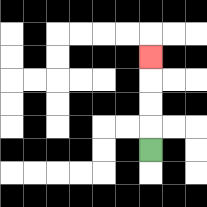{'start': '[6, 6]', 'end': '[6, 2]', 'path_directions': 'U,U,U,U', 'path_coordinates': '[[6, 6], [6, 5], [6, 4], [6, 3], [6, 2]]'}